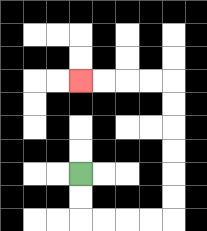{'start': '[3, 7]', 'end': '[3, 3]', 'path_directions': 'D,D,R,R,R,R,U,U,U,U,U,U,L,L,L,L', 'path_coordinates': '[[3, 7], [3, 8], [3, 9], [4, 9], [5, 9], [6, 9], [7, 9], [7, 8], [7, 7], [7, 6], [7, 5], [7, 4], [7, 3], [6, 3], [5, 3], [4, 3], [3, 3]]'}